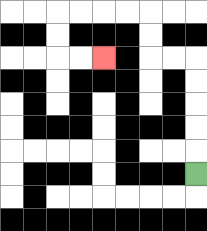{'start': '[8, 7]', 'end': '[4, 2]', 'path_directions': 'U,U,U,U,U,L,L,U,U,L,L,L,L,D,D,R,R', 'path_coordinates': '[[8, 7], [8, 6], [8, 5], [8, 4], [8, 3], [8, 2], [7, 2], [6, 2], [6, 1], [6, 0], [5, 0], [4, 0], [3, 0], [2, 0], [2, 1], [2, 2], [3, 2], [4, 2]]'}